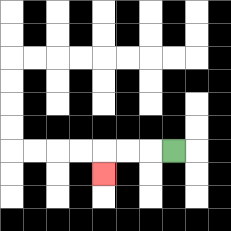{'start': '[7, 6]', 'end': '[4, 7]', 'path_directions': 'L,L,L,D', 'path_coordinates': '[[7, 6], [6, 6], [5, 6], [4, 6], [4, 7]]'}